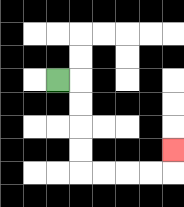{'start': '[2, 3]', 'end': '[7, 6]', 'path_directions': 'R,D,D,D,D,R,R,R,R,U', 'path_coordinates': '[[2, 3], [3, 3], [3, 4], [3, 5], [3, 6], [3, 7], [4, 7], [5, 7], [6, 7], [7, 7], [7, 6]]'}